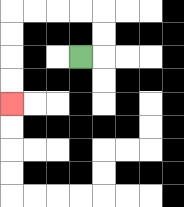{'start': '[3, 2]', 'end': '[0, 4]', 'path_directions': 'R,U,U,L,L,L,L,D,D,D,D', 'path_coordinates': '[[3, 2], [4, 2], [4, 1], [4, 0], [3, 0], [2, 0], [1, 0], [0, 0], [0, 1], [0, 2], [0, 3], [0, 4]]'}